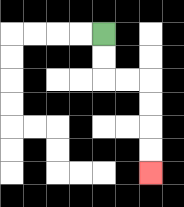{'start': '[4, 1]', 'end': '[6, 7]', 'path_directions': 'D,D,R,R,D,D,D,D', 'path_coordinates': '[[4, 1], [4, 2], [4, 3], [5, 3], [6, 3], [6, 4], [6, 5], [6, 6], [6, 7]]'}